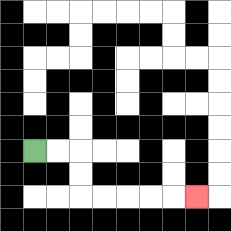{'start': '[1, 6]', 'end': '[8, 8]', 'path_directions': 'R,R,D,D,R,R,R,R,R', 'path_coordinates': '[[1, 6], [2, 6], [3, 6], [3, 7], [3, 8], [4, 8], [5, 8], [6, 8], [7, 8], [8, 8]]'}